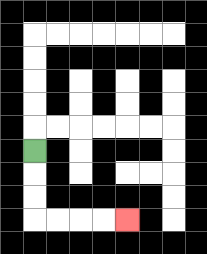{'start': '[1, 6]', 'end': '[5, 9]', 'path_directions': 'D,D,D,R,R,R,R', 'path_coordinates': '[[1, 6], [1, 7], [1, 8], [1, 9], [2, 9], [3, 9], [4, 9], [5, 9]]'}